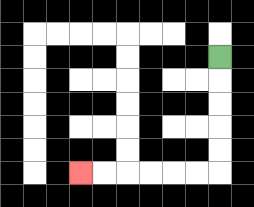{'start': '[9, 2]', 'end': '[3, 7]', 'path_directions': 'D,D,D,D,D,L,L,L,L,L,L', 'path_coordinates': '[[9, 2], [9, 3], [9, 4], [9, 5], [9, 6], [9, 7], [8, 7], [7, 7], [6, 7], [5, 7], [4, 7], [3, 7]]'}